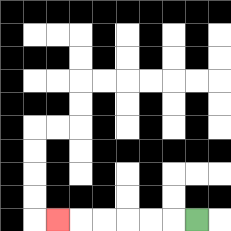{'start': '[8, 9]', 'end': '[2, 9]', 'path_directions': 'L,L,L,L,L,L', 'path_coordinates': '[[8, 9], [7, 9], [6, 9], [5, 9], [4, 9], [3, 9], [2, 9]]'}